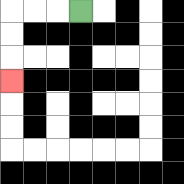{'start': '[3, 0]', 'end': '[0, 3]', 'path_directions': 'L,L,L,D,D,D', 'path_coordinates': '[[3, 0], [2, 0], [1, 0], [0, 0], [0, 1], [0, 2], [0, 3]]'}